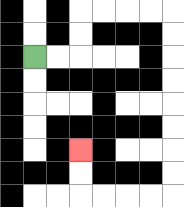{'start': '[1, 2]', 'end': '[3, 6]', 'path_directions': 'R,R,U,U,R,R,R,R,D,D,D,D,D,D,D,D,L,L,L,L,U,U', 'path_coordinates': '[[1, 2], [2, 2], [3, 2], [3, 1], [3, 0], [4, 0], [5, 0], [6, 0], [7, 0], [7, 1], [7, 2], [7, 3], [7, 4], [7, 5], [7, 6], [7, 7], [7, 8], [6, 8], [5, 8], [4, 8], [3, 8], [3, 7], [3, 6]]'}